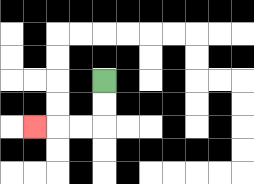{'start': '[4, 3]', 'end': '[1, 5]', 'path_directions': 'D,D,L,L,L', 'path_coordinates': '[[4, 3], [4, 4], [4, 5], [3, 5], [2, 5], [1, 5]]'}